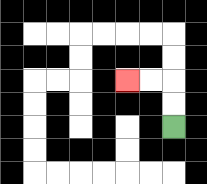{'start': '[7, 5]', 'end': '[5, 3]', 'path_directions': 'U,U,L,L', 'path_coordinates': '[[7, 5], [7, 4], [7, 3], [6, 3], [5, 3]]'}